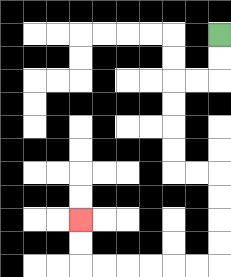{'start': '[9, 1]', 'end': '[3, 9]', 'path_directions': 'D,D,L,L,D,D,D,D,R,R,D,D,D,D,L,L,L,L,L,L,U,U', 'path_coordinates': '[[9, 1], [9, 2], [9, 3], [8, 3], [7, 3], [7, 4], [7, 5], [7, 6], [7, 7], [8, 7], [9, 7], [9, 8], [9, 9], [9, 10], [9, 11], [8, 11], [7, 11], [6, 11], [5, 11], [4, 11], [3, 11], [3, 10], [3, 9]]'}